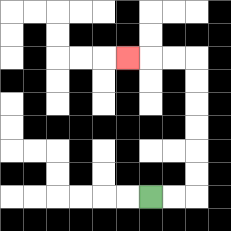{'start': '[6, 8]', 'end': '[5, 2]', 'path_directions': 'R,R,U,U,U,U,U,U,L,L,L', 'path_coordinates': '[[6, 8], [7, 8], [8, 8], [8, 7], [8, 6], [8, 5], [8, 4], [8, 3], [8, 2], [7, 2], [6, 2], [5, 2]]'}